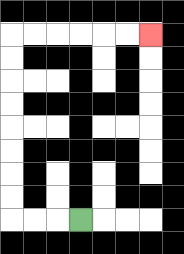{'start': '[3, 9]', 'end': '[6, 1]', 'path_directions': 'L,L,L,U,U,U,U,U,U,U,U,R,R,R,R,R,R', 'path_coordinates': '[[3, 9], [2, 9], [1, 9], [0, 9], [0, 8], [0, 7], [0, 6], [0, 5], [0, 4], [0, 3], [0, 2], [0, 1], [1, 1], [2, 1], [3, 1], [4, 1], [5, 1], [6, 1]]'}